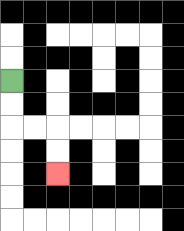{'start': '[0, 3]', 'end': '[2, 7]', 'path_directions': 'D,D,R,R,D,D', 'path_coordinates': '[[0, 3], [0, 4], [0, 5], [1, 5], [2, 5], [2, 6], [2, 7]]'}